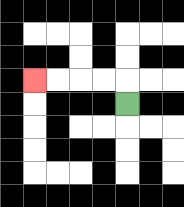{'start': '[5, 4]', 'end': '[1, 3]', 'path_directions': 'U,L,L,L,L', 'path_coordinates': '[[5, 4], [5, 3], [4, 3], [3, 3], [2, 3], [1, 3]]'}